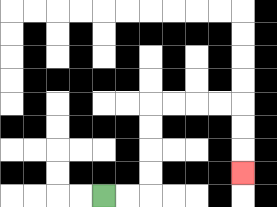{'start': '[4, 8]', 'end': '[10, 7]', 'path_directions': 'R,R,U,U,U,U,R,R,R,R,D,D,D', 'path_coordinates': '[[4, 8], [5, 8], [6, 8], [6, 7], [6, 6], [6, 5], [6, 4], [7, 4], [8, 4], [9, 4], [10, 4], [10, 5], [10, 6], [10, 7]]'}